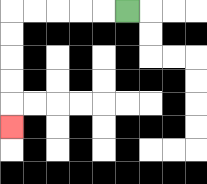{'start': '[5, 0]', 'end': '[0, 5]', 'path_directions': 'L,L,L,L,L,D,D,D,D,D', 'path_coordinates': '[[5, 0], [4, 0], [3, 0], [2, 0], [1, 0], [0, 0], [0, 1], [0, 2], [0, 3], [0, 4], [0, 5]]'}